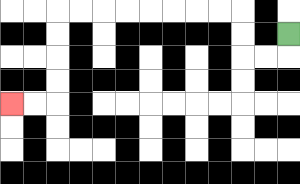{'start': '[12, 1]', 'end': '[0, 4]', 'path_directions': 'D,L,L,U,U,L,L,L,L,L,L,L,L,D,D,D,D,L,L', 'path_coordinates': '[[12, 1], [12, 2], [11, 2], [10, 2], [10, 1], [10, 0], [9, 0], [8, 0], [7, 0], [6, 0], [5, 0], [4, 0], [3, 0], [2, 0], [2, 1], [2, 2], [2, 3], [2, 4], [1, 4], [0, 4]]'}